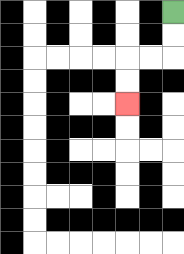{'start': '[7, 0]', 'end': '[5, 4]', 'path_directions': 'D,D,L,L,D,D', 'path_coordinates': '[[7, 0], [7, 1], [7, 2], [6, 2], [5, 2], [5, 3], [5, 4]]'}